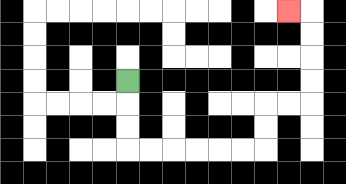{'start': '[5, 3]', 'end': '[12, 0]', 'path_directions': 'D,D,D,R,R,R,R,R,R,U,U,R,R,U,U,U,U,L', 'path_coordinates': '[[5, 3], [5, 4], [5, 5], [5, 6], [6, 6], [7, 6], [8, 6], [9, 6], [10, 6], [11, 6], [11, 5], [11, 4], [12, 4], [13, 4], [13, 3], [13, 2], [13, 1], [13, 0], [12, 0]]'}